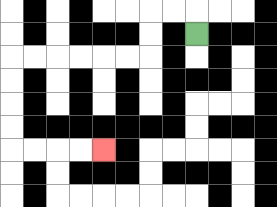{'start': '[8, 1]', 'end': '[4, 6]', 'path_directions': 'U,L,L,D,D,L,L,L,L,L,L,D,D,D,D,R,R,R,R', 'path_coordinates': '[[8, 1], [8, 0], [7, 0], [6, 0], [6, 1], [6, 2], [5, 2], [4, 2], [3, 2], [2, 2], [1, 2], [0, 2], [0, 3], [0, 4], [0, 5], [0, 6], [1, 6], [2, 6], [3, 6], [4, 6]]'}